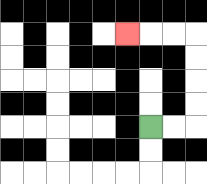{'start': '[6, 5]', 'end': '[5, 1]', 'path_directions': 'R,R,U,U,U,U,L,L,L', 'path_coordinates': '[[6, 5], [7, 5], [8, 5], [8, 4], [8, 3], [8, 2], [8, 1], [7, 1], [6, 1], [5, 1]]'}